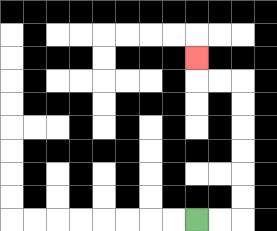{'start': '[8, 9]', 'end': '[8, 2]', 'path_directions': 'R,R,U,U,U,U,U,U,L,L,U', 'path_coordinates': '[[8, 9], [9, 9], [10, 9], [10, 8], [10, 7], [10, 6], [10, 5], [10, 4], [10, 3], [9, 3], [8, 3], [8, 2]]'}